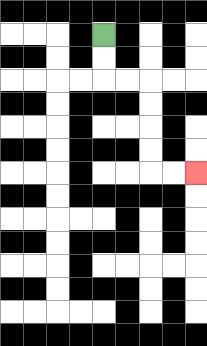{'start': '[4, 1]', 'end': '[8, 7]', 'path_directions': 'D,D,R,R,D,D,D,D,R,R', 'path_coordinates': '[[4, 1], [4, 2], [4, 3], [5, 3], [6, 3], [6, 4], [6, 5], [6, 6], [6, 7], [7, 7], [8, 7]]'}